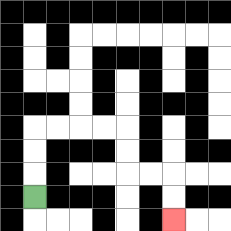{'start': '[1, 8]', 'end': '[7, 9]', 'path_directions': 'U,U,U,R,R,R,R,D,D,R,R,D,D', 'path_coordinates': '[[1, 8], [1, 7], [1, 6], [1, 5], [2, 5], [3, 5], [4, 5], [5, 5], [5, 6], [5, 7], [6, 7], [7, 7], [7, 8], [7, 9]]'}